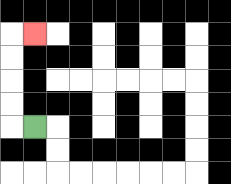{'start': '[1, 5]', 'end': '[1, 1]', 'path_directions': 'L,U,U,U,U,R', 'path_coordinates': '[[1, 5], [0, 5], [0, 4], [0, 3], [0, 2], [0, 1], [1, 1]]'}